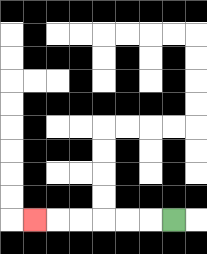{'start': '[7, 9]', 'end': '[1, 9]', 'path_directions': 'L,L,L,L,L,L', 'path_coordinates': '[[7, 9], [6, 9], [5, 9], [4, 9], [3, 9], [2, 9], [1, 9]]'}